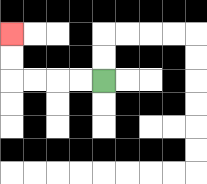{'start': '[4, 3]', 'end': '[0, 1]', 'path_directions': 'L,L,L,L,U,U', 'path_coordinates': '[[4, 3], [3, 3], [2, 3], [1, 3], [0, 3], [0, 2], [0, 1]]'}